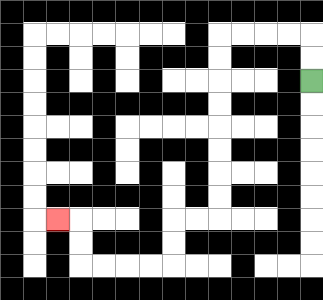{'start': '[13, 3]', 'end': '[2, 9]', 'path_directions': 'U,U,L,L,L,L,D,D,D,D,D,D,D,D,L,L,D,D,L,L,L,L,U,U,L', 'path_coordinates': '[[13, 3], [13, 2], [13, 1], [12, 1], [11, 1], [10, 1], [9, 1], [9, 2], [9, 3], [9, 4], [9, 5], [9, 6], [9, 7], [9, 8], [9, 9], [8, 9], [7, 9], [7, 10], [7, 11], [6, 11], [5, 11], [4, 11], [3, 11], [3, 10], [3, 9], [2, 9]]'}